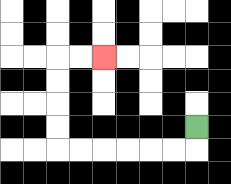{'start': '[8, 5]', 'end': '[4, 2]', 'path_directions': 'D,L,L,L,L,L,L,U,U,U,U,R,R', 'path_coordinates': '[[8, 5], [8, 6], [7, 6], [6, 6], [5, 6], [4, 6], [3, 6], [2, 6], [2, 5], [2, 4], [2, 3], [2, 2], [3, 2], [4, 2]]'}